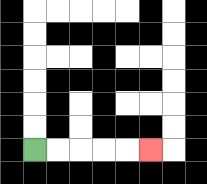{'start': '[1, 6]', 'end': '[6, 6]', 'path_directions': 'R,R,R,R,R', 'path_coordinates': '[[1, 6], [2, 6], [3, 6], [4, 6], [5, 6], [6, 6]]'}